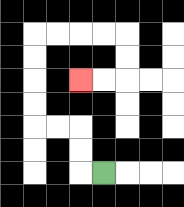{'start': '[4, 7]', 'end': '[3, 3]', 'path_directions': 'L,U,U,L,L,U,U,U,U,R,R,R,R,D,D,L,L', 'path_coordinates': '[[4, 7], [3, 7], [3, 6], [3, 5], [2, 5], [1, 5], [1, 4], [1, 3], [1, 2], [1, 1], [2, 1], [3, 1], [4, 1], [5, 1], [5, 2], [5, 3], [4, 3], [3, 3]]'}